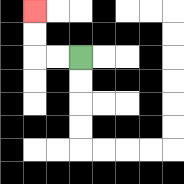{'start': '[3, 2]', 'end': '[1, 0]', 'path_directions': 'L,L,U,U', 'path_coordinates': '[[3, 2], [2, 2], [1, 2], [1, 1], [1, 0]]'}